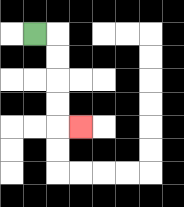{'start': '[1, 1]', 'end': '[3, 5]', 'path_directions': 'R,D,D,D,D,R', 'path_coordinates': '[[1, 1], [2, 1], [2, 2], [2, 3], [2, 4], [2, 5], [3, 5]]'}